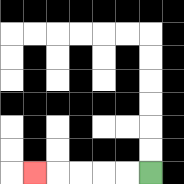{'start': '[6, 7]', 'end': '[1, 7]', 'path_directions': 'L,L,L,L,L', 'path_coordinates': '[[6, 7], [5, 7], [4, 7], [3, 7], [2, 7], [1, 7]]'}